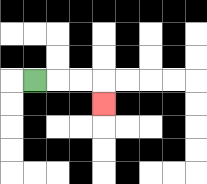{'start': '[1, 3]', 'end': '[4, 4]', 'path_directions': 'R,R,R,D', 'path_coordinates': '[[1, 3], [2, 3], [3, 3], [4, 3], [4, 4]]'}